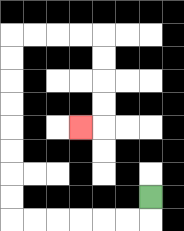{'start': '[6, 8]', 'end': '[3, 5]', 'path_directions': 'D,L,L,L,L,L,L,U,U,U,U,U,U,U,U,R,R,R,R,D,D,D,D,L', 'path_coordinates': '[[6, 8], [6, 9], [5, 9], [4, 9], [3, 9], [2, 9], [1, 9], [0, 9], [0, 8], [0, 7], [0, 6], [0, 5], [0, 4], [0, 3], [0, 2], [0, 1], [1, 1], [2, 1], [3, 1], [4, 1], [4, 2], [4, 3], [4, 4], [4, 5], [3, 5]]'}